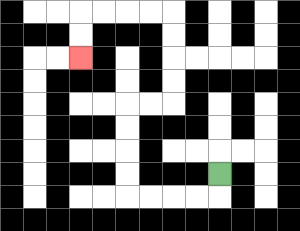{'start': '[9, 7]', 'end': '[3, 2]', 'path_directions': 'D,L,L,L,L,U,U,U,U,R,R,U,U,U,U,L,L,L,L,D,D', 'path_coordinates': '[[9, 7], [9, 8], [8, 8], [7, 8], [6, 8], [5, 8], [5, 7], [5, 6], [5, 5], [5, 4], [6, 4], [7, 4], [7, 3], [7, 2], [7, 1], [7, 0], [6, 0], [5, 0], [4, 0], [3, 0], [3, 1], [3, 2]]'}